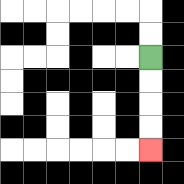{'start': '[6, 2]', 'end': '[6, 6]', 'path_directions': 'D,D,D,D', 'path_coordinates': '[[6, 2], [6, 3], [6, 4], [6, 5], [6, 6]]'}